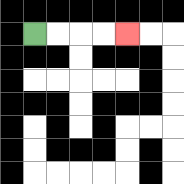{'start': '[1, 1]', 'end': '[5, 1]', 'path_directions': 'R,R,R,R', 'path_coordinates': '[[1, 1], [2, 1], [3, 1], [4, 1], [5, 1]]'}